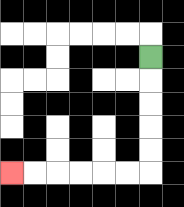{'start': '[6, 2]', 'end': '[0, 7]', 'path_directions': 'D,D,D,D,D,L,L,L,L,L,L', 'path_coordinates': '[[6, 2], [6, 3], [6, 4], [6, 5], [6, 6], [6, 7], [5, 7], [4, 7], [3, 7], [2, 7], [1, 7], [0, 7]]'}